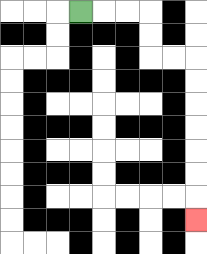{'start': '[3, 0]', 'end': '[8, 9]', 'path_directions': 'R,R,R,D,D,R,R,D,D,D,D,D,D,D', 'path_coordinates': '[[3, 0], [4, 0], [5, 0], [6, 0], [6, 1], [6, 2], [7, 2], [8, 2], [8, 3], [8, 4], [8, 5], [8, 6], [8, 7], [8, 8], [8, 9]]'}